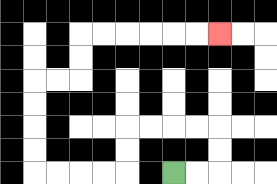{'start': '[7, 7]', 'end': '[9, 1]', 'path_directions': 'R,R,U,U,L,L,L,L,D,D,L,L,L,L,U,U,U,U,R,R,U,U,R,R,R,R,R,R', 'path_coordinates': '[[7, 7], [8, 7], [9, 7], [9, 6], [9, 5], [8, 5], [7, 5], [6, 5], [5, 5], [5, 6], [5, 7], [4, 7], [3, 7], [2, 7], [1, 7], [1, 6], [1, 5], [1, 4], [1, 3], [2, 3], [3, 3], [3, 2], [3, 1], [4, 1], [5, 1], [6, 1], [7, 1], [8, 1], [9, 1]]'}